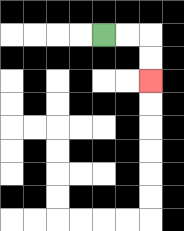{'start': '[4, 1]', 'end': '[6, 3]', 'path_directions': 'R,R,D,D', 'path_coordinates': '[[4, 1], [5, 1], [6, 1], [6, 2], [6, 3]]'}